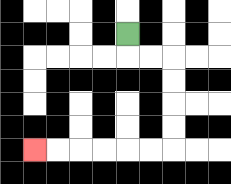{'start': '[5, 1]', 'end': '[1, 6]', 'path_directions': 'D,R,R,D,D,D,D,L,L,L,L,L,L', 'path_coordinates': '[[5, 1], [5, 2], [6, 2], [7, 2], [7, 3], [7, 4], [7, 5], [7, 6], [6, 6], [5, 6], [4, 6], [3, 6], [2, 6], [1, 6]]'}